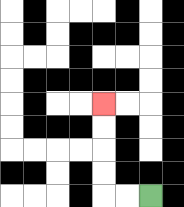{'start': '[6, 8]', 'end': '[4, 4]', 'path_directions': 'L,L,U,U,U,U', 'path_coordinates': '[[6, 8], [5, 8], [4, 8], [4, 7], [4, 6], [4, 5], [4, 4]]'}